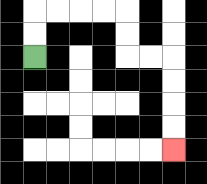{'start': '[1, 2]', 'end': '[7, 6]', 'path_directions': 'U,U,R,R,R,R,D,D,R,R,D,D,D,D', 'path_coordinates': '[[1, 2], [1, 1], [1, 0], [2, 0], [3, 0], [4, 0], [5, 0], [5, 1], [5, 2], [6, 2], [7, 2], [7, 3], [7, 4], [7, 5], [7, 6]]'}